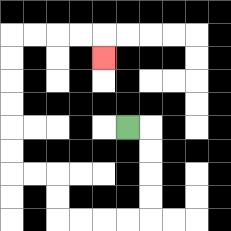{'start': '[5, 5]', 'end': '[4, 2]', 'path_directions': 'R,D,D,D,D,L,L,L,L,U,U,L,L,U,U,U,U,U,U,R,R,R,R,D', 'path_coordinates': '[[5, 5], [6, 5], [6, 6], [6, 7], [6, 8], [6, 9], [5, 9], [4, 9], [3, 9], [2, 9], [2, 8], [2, 7], [1, 7], [0, 7], [0, 6], [0, 5], [0, 4], [0, 3], [0, 2], [0, 1], [1, 1], [2, 1], [3, 1], [4, 1], [4, 2]]'}